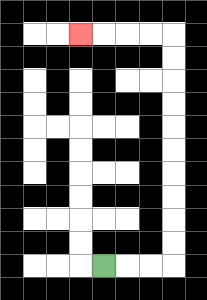{'start': '[4, 11]', 'end': '[3, 1]', 'path_directions': 'R,R,R,U,U,U,U,U,U,U,U,U,U,L,L,L,L', 'path_coordinates': '[[4, 11], [5, 11], [6, 11], [7, 11], [7, 10], [7, 9], [7, 8], [7, 7], [7, 6], [7, 5], [7, 4], [7, 3], [7, 2], [7, 1], [6, 1], [5, 1], [4, 1], [3, 1]]'}